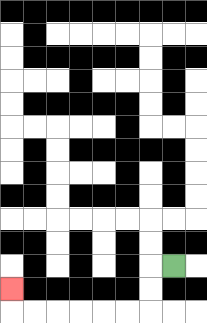{'start': '[7, 11]', 'end': '[0, 12]', 'path_directions': 'L,D,D,L,L,L,L,L,L,U', 'path_coordinates': '[[7, 11], [6, 11], [6, 12], [6, 13], [5, 13], [4, 13], [3, 13], [2, 13], [1, 13], [0, 13], [0, 12]]'}